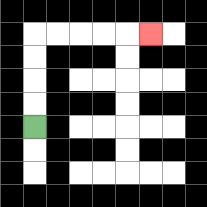{'start': '[1, 5]', 'end': '[6, 1]', 'path_directions': 'U,U,U,U,R,R,R,R,R', 'path_coordinates': '[[1, 5], [1, 4], [1, 3], [1, 2], [1, 1], [2, 1], [3, 1], [4, 1], [5, 1], [6, 1]]'}